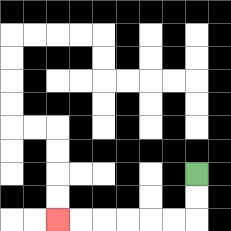{'start': '[8, 7]', 'end': '[2, 9]', 'path_directions': 'D,D,L,L,L,L,L,L', 'path_coordinates': '[[8, 7], [8, 8], [8, 9], [7, 9], [6, 9], [5, 9], [4, 9], [3, 9], [2, 9]]'}